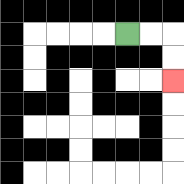{'start': '[5, 1]', 'end': '[7, 3]', 'path_directions': 'R,R,D,D', 'path_coordinates': '[[5, 1], [6, 1], [7, 1], [7, 2], [7, 3]]'}